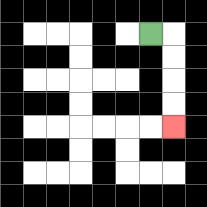{'start': '[6, 1]', 'end': '[7, 5]', 'path_directions': 'R,D,D,D,D', 'path_coordinates': '[[6, 1], [7, 1], [7, 2], [7, 3], [7, 4], [7, 5]]'}